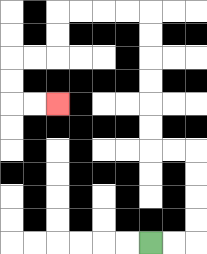{'start': '[6, 10]', 'end': '[2, 4]', 'path_directions': 'R,R,U,U,U,U,L,L,U,U,U,U,U,U,L,L,L,L,D,D,L,L,D,D,R,R', 'path_coordinates': '[[6, 10], [7, 10], [8, 10], [8, 9], [8, 8], [8, 7], [8, 6], [7, 6], [6, 6], [6, 5], [6, 4], [6, 3], [6, 2], [6, 1], [6, 0], [5, 0], [4, 0], [3, 0], [2, 0], [2, 1], [2, 2], [1, 2], [0, 2], [0, 3], [0, 4], [1, 4], [2, 4]]'}